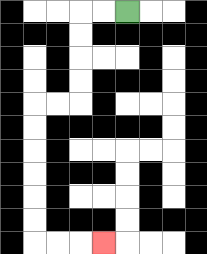{'start': '[5, 0]', 'end': '[4, 10]', 'path_directions': 'L,L,D,D,D,D,L,L,D,D,D,D,D,D,R,R,R', 'path_coordinates': '[[5, 0], [4, 0], [3, 0], [3, 1], [3, 2], [3, 3], [3, 4], [2, 4], [1, 4], [1, 5], [1, 6], [1, 7], [1, 8], [1, 9], [1, 10], [2, 10], [3, 10], [4, 10]]'}